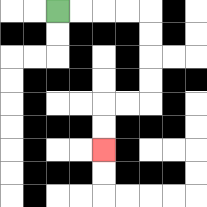{'start': '[2, 0]', 'end': '[4, 6]', 'path_directions': 'R,R,R,R,D,D,D,D,L,L,D,D', 'path_coordinates': '[[2, 0], [3, 0], [4, 0], [5, 0], [6, 0], [6, 1], [6, 2], [6, 3], [6, 4], [5, 4], [4, 4], [4, 5], [4, 6]]'}